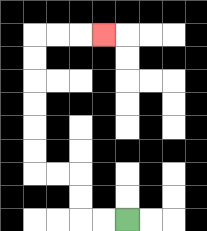{'start': '[5, 9]', 'end': '[4, 1]', 'path_directions': 'L,L,U,U,L,L,U,U,U,U,U,U,R,R,R', 'path_coordinates': '[[5, 9], [4, 9], [3, 9], [3, 8], [3, 7], [2, 7], [1, 7], [1, 6], [1, 5], [1, 4], [1, 3], [1, 2], [1, 1], [2, 1], [3, 1], [4, 1]]'}